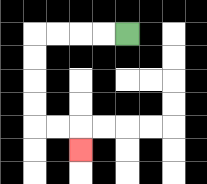{'start': '[5, 1]', 'end': '[3, 6]', 'path_directions': 'L,L,L,L,D,D,D,D,R,R,D', 'path_coordinates': '[[5, 1], [4, 1], [3, 1], [2, 1], [1, 1], [1, 2], [1, 3], [1, 4], [1, 5], [2, 5], [3, 5], [3, 6]]'}